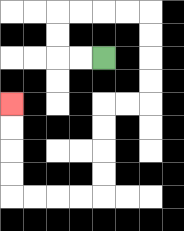{'start': '[4, 2]', 'end': '[0, 4]', 'path_directions': 'L,L,U,U,R,R,R,R,D,D,D,D,L,L,D,D,D,D,L,L,L,L,U,U,U,U', 'path_coordinates': '[[4, 2], [3, 2], [2, 2], [2, 1], [2, 0], [3, 0], [4, 0], [5, 0], [6, 0], [6, 1], [6, 2], [6, 3], [6, 4], [5, 4], [4, 4], [4, 5], [4, 6], [4, 7], [4, 8], [3, 8], [2, 8], [1, 8], [0, 8], [0, 7], [0, 6], [0, 5], [0, 4]]'}